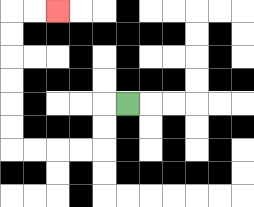{'start': '[5, 4]', 'end': '[2, 0]', 'path_directions': 'L,D,D,L,L,L,L,U,U,U,U,U,U,R,R', 'path_coordinates': '[[5, 4], [4, 4], [4, 5], [4, 6], [3, 6], [2, 6], [1, 6], [0, 6], [0, 5], [0, 4], [0, 3], [0, 2], [0, 1], [0, 0], [1, 0], [2, 0]]'}